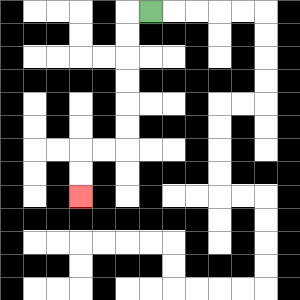{'start': '[6, 0]', 'end': '[3, 8]', 'path_directions': 'L,D,D,D,D,D,D,L,L,D,D', 'path_coordinates': '[[6, 0], [5, 0], [5, 1], [5, 2], [5, 3], [5, 4], [5, 5], [5, 6], [4, 6], [3, 6], [3, 7], [3, 8]]'}